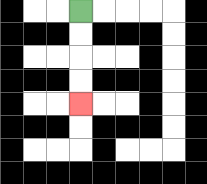{'start': '[3, 0]', 'end': '[3, 4]', 'path_directions': 'D,D,D,D', 'path_coordinates': '[[3, 0], [3, 1], [3, 2], [3, 3], [3, 4]]'}